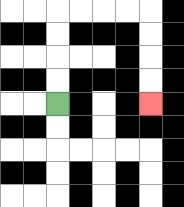{'start': '[2, 4]', 'end': '[6, 4]', 'path_directions': 'U,U,U,U,R,R,R,R,D,D,D,D', 'path_coordinates': '[[2, 4], [2, 3], [2, 2], [2, 1], [2, 0], [3, 0], [4, 0], [5, 0], [6, 0], [6, 1], [6, 2], [6, 3], [6, 4]]'}